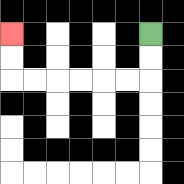{'start': '[6, 1]', 'end': '[0, 1]', 'path_directions': 'D,D,L,L,L,L,L,L,U,U', 'path_coordinates': '[[6, 1], [6, 2], [6, 3], [5, 3], [4, 3], [3, 3], [2, 3], [1, 3], [0, 3], [0, 2], [0, 1]]'}